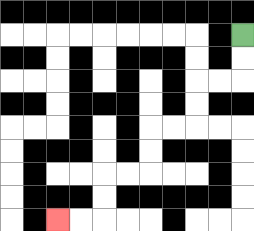{'start': '[10, 1]', 'end': '[2, 9]', 'path_directions': 'D,D,L,L,D,D,L,L,D,D,L,L,D,D,L,L', 'path_coordinates': '[[10, 1], [10, 2], [10, 3], [9, 3], [8, 3], [8, 4], [8, 5], [7, 5], [6, 5], [6, 6], [6, 7], [5, 7], [4, 7], [4, 8], [4, 9], [3, 9], [2, 9]]'}